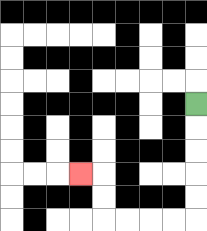{'start': '[8, 4]', 'end': '[3, 7]', 'path_directions': 'D,D,D,D,D,L,L,L,L,U,U,L', 'path_coordinates': '[[8, 4], [8, 5], [8, 6], [8, 7], [8, 8], [8, 9], [7, 9], [6, 9], [5, 9], [4, 9], [4, 8], [4, 7], [3, 7]]'}